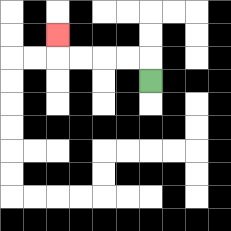{'start': '[6, 3]', 'end': '[2, 1]', 'path_directions': 'U,L,L,L,L,U', 'path_coordinates': '[[6, 3], [6, 2], [5, 2], [4, 2], [3, 2], [2, 2], [2, 1]]'}